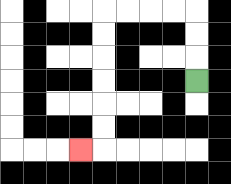{'start': '[8, 3]', 'end': '[3, 6]', 'path_directions': 'U,U,U,L,L,L,L,D,D,D,D,D,D,L', 'path_coordinates': '[[8, 3], [8, 2], [8, 1], [8, 0], [7, 0], [6, 0], [5, 0], [4, 0], [4, 1], [4, 2], [4, 3], [4, 4], [4, 5], [4, 6], [3, 6]]'}